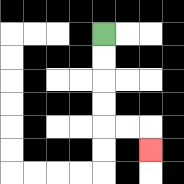{'start': '[4, 1]', 'end': '[6, 6]', 'path_directions': 'D,D,D,D,R,R,D', 'path_coordinates': '[[4, 1], [4, 2], [4, 3], [4, 4], [4, 5], [5, 5], [6, 5], [6, 6]]'}